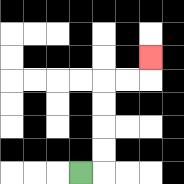{'start': '[3, 7]', 'end': '[6, 2]', 'path_directions': 'R,U,U,U,U,R,R,U', 'path_coordinates': '[[3, 7], [4, 7], [4, 6], [4, 5], [4, 4], [4, 3], [5, 3], [6, 3], [6, 2]]'}